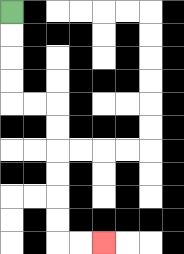{'start': '[0, 0]', 'end': '[4, 10]', 'path_directions': 'D,D,D,D,R,R,D,D,D,D,D,D,R,R', 'path_coordinates': '[[0, 0], [0, 1], [0, 2], [0, 3], [0, 4], [1, 4], [2, 4], [2, 5], [2, 6], [2, 7], [2, 8], [2, 9], [2, 10], [3, 10], [4, 10]]'}